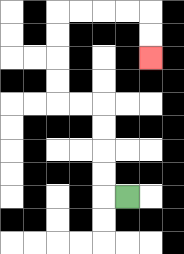{'start': '[5, 8]', 'end': '[6, 2]', 'path_directions': 'L,U,U,U,U,L,L,U,U,U,U,R,R,R,R,D,D', 'path_coordinates': '[[5, 8], [4, 8], [4, 7], [4, 6], [4, 5], [4, 4], [3, 4], [2, 4], [2, 3], [2, 2], [2, 1], [2, 0], [3, 0], [4, 0], [5, 0], [6, 0], [6, 1], [6, 2]]'}